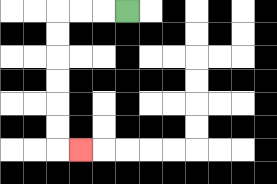{'start': '[5, 0]', 'end': '[3, 6]', 'path_directions': 'L,L,L,D,D,D,D,D,D,R', 'path_coordinates': '[[5, 0], [4, 0], [3, 0], [2, 0], [2, 1], [2, 2], [2, 3], [2, 4], [2, 5], [2, 6], [3, 6]]'}